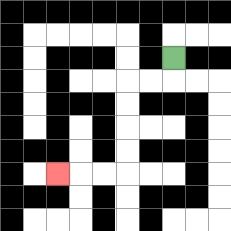{'start': '[7, 2]', 'end': '[2, 7]', 'path_directions': 'D,L,L,D,D,D,D,L,L,L', 'path_coordinates': '[[7, 2], [7, 3], [6, 3], [5, 3], [5, 4], [5, 5], [5, 6], [5, 7], [4, 7], [3, 7], [2, 7]]'}